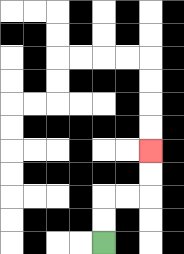{'start': '[4, 10]', 'end': '[6, 6]', 'path_directions': 'U,U,R,R,U,U', 'path_coordinates': '[[4, 10], [4, 9], [4, 8], [5, 8], [6, 8], [6, 7], [6, 6]]'}